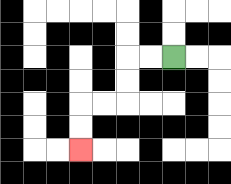{'start': '[7, 2]', 'end': '[3, 6]', 'path_directions': 'L,L,D,D,L,L,D,D', 'path_coordinates': '[[7, 2], [6, 2], [5, 2], [5, 3], [5, 4], [4, 4], [3, 4], [3, 5], [3, 6]]'}